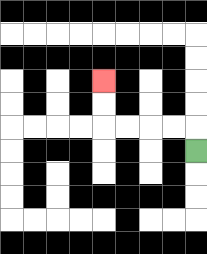{'start': '[8, 6]', 'end': '[4, 3]', 'path_directions': 'U,L,L,L,L,U,U', 'path_coordinates': '[[8, 6], [8, 5], [7, 5], [6, 5], [5, 5], [4, 5], [4, 4], [4, 3]]'}